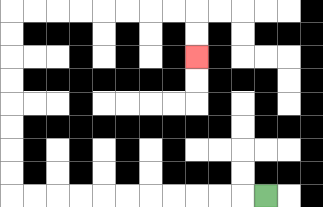{'start': '[11, 8]', 'end': '[8, 2]', 'path_directions': 'L,L,L,L,L,L,L,L,L,L,L,U,U,U,U,U,U,U,U,R,R,R,R,R,R,R,R,D,D', 'path_coordinates': '[[11, 8], [10, 8], [9, 8], [8, 8], [7, 8], [6, 8], [5, 8], [4, 8], [3, 8], [2, 8], [1, 8], [0, 8], [0, 7], [0, 6], [0, 5], [0, 4], [0, 3], [0, 2], [0, 1], [0, 0], [1, 0], [2, 0], [3, 0], [4, 0], [5, 0], [6, 0], [7, 0], [8, 0], [8, 1], [8, 2]]'}